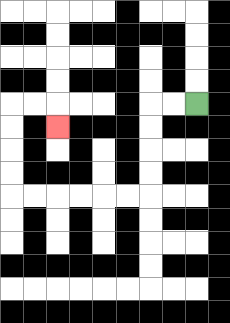{'start': '[8, 4]', 'end': '[2, 5]', 'path_directions': 'L,L,D,D,D,D,L,L,L,L,L,L,U,U,U,U,R,R,D', 'path_coordinates': '[[8, 4], [7, 4], [6, 4], [6, 5], [6, 6], [6, 7], [6, 8], [5, 8], [4, 8], [3, 8], [2, 8], [1, 8], [0, 8], [0, 7], [0, 6], [0, 5], [0, 4], [1, 4], [2, 4], [2, 5]]'}